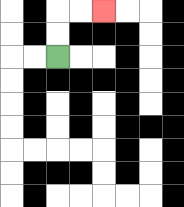{'start': '[2, 2]', 'end': '[4, 0]', 'path_directions': 'U,U,R,R', 'path_coordinates': '[[2, 2], [2, 1], [2, 0], [3, 0], [4, 0]]'}